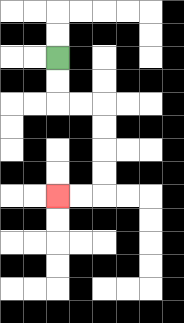{'start': '[2, 2]', 'end': '[2, 8]', 'path_directions': 'D,D,R,R,D,D,D,D,L,L', 'path_coordinates': '[[2, 2], [2, 3], [2, 4], [3, 4], [4, 4], [4, 5], [4, 6], [4, 7], [4, 8], [3, 8], [2, 8]]'}